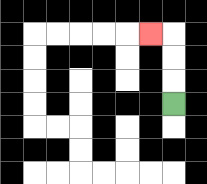{'start': '[7, 4]', 'end': '[6, 1]', 'path_directions': 'U,U,U,L', 'path_coordinates': '[[7, 4], [7, 3], [7, 2], [7, 1], [6, 1]]'}